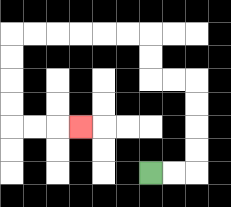{'start': '[6, 7]', 'end': '[3, 5]', 'path_directions': 'R,R,U,U,U,U,L,L,U,U,L,L,L,L,L,L,D,D,D,D,R,R,R', 'path_coordinates': '[[6, 7], [7, 7], [8, 7], [8, 6], [8, 5], [8, 4], [8, 3], [7, 3], [6, 3], [6, 2], [6, 1], [5, 1], [4, 1], [3, 1], [2, 1], [1, 1], [0, 1], [0, 2], [0, 3], [0, 4], [0, 5], [1, 5], [2, 5], [3, 5]]'}